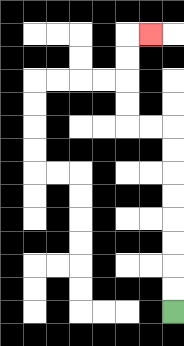{'start': '[7, 13]', 'end': '[6, 1]', 'path_directions': 'U,U,U,U,U,U,U,U,L,L,U,U,U,U,R', 'path_coordinates': '[[7, 13], [7, 12], [7, 11], [7, 10], [7, 9], [7, 8], [7, 7], [7, 6], [7, 5], [6, 5], [5, 5], [5, 4], [5, 3], [5, 2], [5, 1], [6, 1]]'}